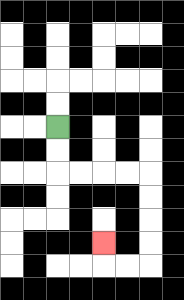{'start': '[2, 5]', 'end': '[4, 10]', 'path_directions': 'D,D,R,R,R,R,D,D,D,D,L,L,U', 'path_coordinates': '[[2, 5], [2, 6], [2, 7], [3, 7], [4, 7], [5, 7], [6, 7], [6, 8], [6, 9], [6, 10], [6, 11], [5, 11], [4, 11], [4, 10]]'}